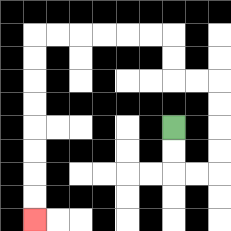{'start': '[7, 5]', 'end': '[1, 9]', 'path_directions': 'D,D,R,R,U,U,U,U,L,L,U,U,L,L,L,L,L,L,D,D,D,D,D,D,D,D', 'path_coordinates': '[[7, 5], [7, 6], [7, 7], [8, 7], [9, 7], [9, 6], [9, 5], [9, 4], [9, 3], [8, 3], [7, 3], [7, 2], [7, 1], [6, 1], [5, 1], [4, 1], [3, 1], [2, 1], [1, 1], [1, 2], [1, 3], [1, 4], [1, 5], [1, 6], [1, 7], [1, 8], [1, 9]]'}